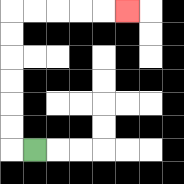{'start': '[1, 6]', 'end': '[5, 0]', 'path_directions': 'L,U,U,U,U,U,U,R,R,R,R,R', 'path_coordinates': '[[1, 6], [0, 6], [0, 5], [0, 4], [0, 3], [0, 2], [0, 1], [0, 0], [1, 0], [2, 0], [3, 0], [4, 0], [5, 0]]'}